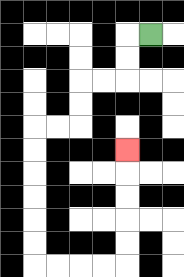{'start': '[6, 1]', 'end': '[5, 6]', 'path_directions': 'L,D,D,L,L,D,D,L,L,D,D,D,D,D,D,R,R,R,R,U,U,U,U,U', 'path_coordinates': '[[6, 1], [5, 1], [5, 2], [5, 3], [4, 3], [3, 3], [3, 4], [3, 5], [2, 5], [1, 5], [1, 6], [1, 7], [1, 8], [1, 9], [1, 10], [1, 11], [2, 11], [3, 11], [4, 11], [5, 11], [5, 10], [5, 9], [5, 8], [5, 7], [5, 6]]'}